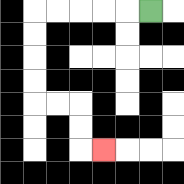{'start': '[6, 0]', 'end': '[4, 6]', 'path_directions': 'L,L,L,L,L,D,D,D,D,R,R,D,D,R', 'path_coordinates': '[[6, 0], [5, 0], [4, 0], [3, 0], [2, 0], [1, 0], [1, 1], [1, 2], [1, 3], [1, 4], [2, 4], [3, 4], [3, 5], [3, 6], [4, 6]]'}